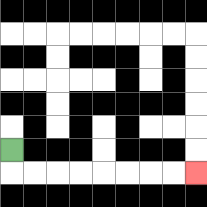{'start': '[0, 6]', 'end': '[8, 7]', 'path_directions': 'D,R,R,R,R,R,R,R,R', 'path_coordinates': '[[0, 6], [0, 7], [1, 7], [2, 7], [3, 7], [4, 7], [5, 7], [6, 7], [7, 7], [8, 7]]'}